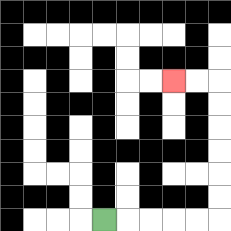{'start': '[4, 9]', 'end': '[7, 3]', 'path_directions': 'R,R,R,R,R,U,U,U,U,U,U,L,L', 'path_coordinates': '[[4, 9], [5, 9], [6, 9], [7, 9], [8, 9], [9, 9], [9, 8], [9, 7], [9, 6], [9, 5], [9, 4], [9, 3], [8, 3], [7, 3]]'}